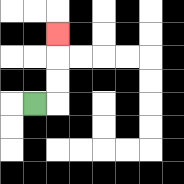{'start': '[1, 4]', 'end': '[2, 1]', 'path_directions': 'R,U,U,U', 'path_coordinates': '[[1, 4], [2, 4], [2, 3], [2, 2], [2, 1]]'}